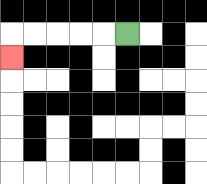{'start': '[5, 1]', 'end': '[0, 2]', 'path_directions': 'L,L,L,L,L,D', 'path_coordinates': '[[5, 1], [4, 1], [3, 1], [2, 1], [1, 1], [0, 1], [0, 2]]'}